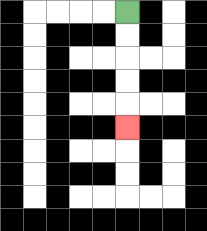{'start': '[5, 0]', 'end': '[5, 5]', 'path_directions': 'D,D,D,D,D', 'path_coordinates': '[[5, 0], [5, 1], [5, 2], [5, 3], [5, 4], [5, 5]]'}